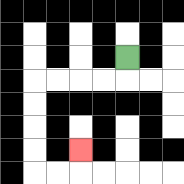{'start': '[5, 2]', 'end': '[3, 6]', 'path_directions': 'D,L,L,L,L,D,D,D,D,R,R,U', 'path_coordinates': '[[5, 2], [5, 3], [4, 3], [3, 3], [2, 3], [1, 3], [1, 4], [1, 5], [1, 6], [1, 7], [2, 7], [3, 7], [3, 6]]'}